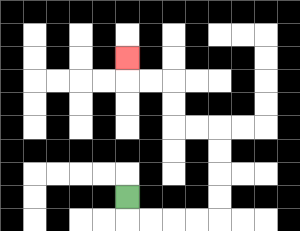{'start': '[5, 8]', 'end': '[5, 2]', 'path_directions': 'D,R,R,R,R,U,U,U,U,L,L,U,U,L,L,U', 'path_coordinates': '[[5, 8], [5, 9], [6, 9], [7, 9], [8, 9], [9, 9], [9, 8], [9, 7], [9, 6], [9, 5], [8, 5], [7, 5], [7, 4], [7, 3], [6, 3], [5, 3], [5, 2]]'}